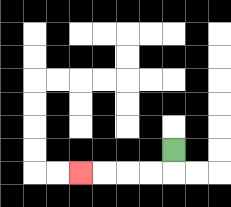{'start': '[7, 6]', 'end': '[3, 7]', 'path_directions': 'D,L,L,L,L', 'path_coordinates': '[[7, 6], [7, 7], [6, 7], [5, 7], [4, 7], [3, 7]]'}